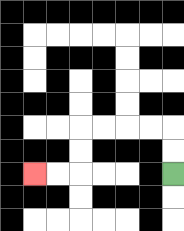{'start': '[7, 7]', 'end': '[1, 7]', 'path_directions': 'U,U,L,L,L,L,D,D,L,L', 'path_coordinates': '[[7, 7], [7, 6], [7, 5], [6, 5], [5, 5], [4, 5], [3, 5], [3, 6], [3, 7], [2, 7], [1, 7]]'}